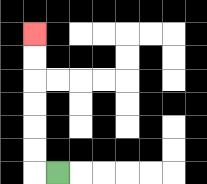{'start': '[2, 7]', 'end': '[1, 1]', 'path_directions': 'L,U,U,U,U,U,U', 'path_coordinates': '[[2, 7], [1, 7], [1, 6], [1, 5], [1, 4], [1, 3], [1, 2], [1, 1]]'}